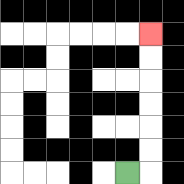{'start': '[5, 7]', 'end': '[6, 1]', 'path_directions': 'R,U,U,U,U,U,U', 'path_coordinates': '[[5, 7], [6, 7], [6, 6], [6, 5], [6, 4], [6, 3], [6, 2], [6, 1]]'}